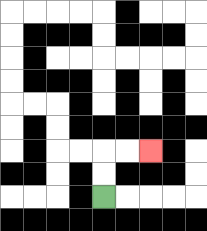{'start': '[4, 8]', 'end': '[6, 6]', 'path_directions': 'U,U,R,R', 'path_coordinates': '[[4, 8], [4, 7], [4, 6], [5, 6], [6, 6]]'}